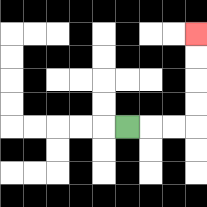{'start': '[5, 5]', 'end': '[8, 1]', 'path_directions': 'R,R,R,U,U,U,U', 'path_coordinates': '[[5, 5], [6, 5], [7, 5], [8, 5], [8, 4], [8, 3], [8, 2], [8, 1]]'}